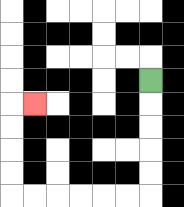{'start': '[6, 3]', 'end': '[1, 4]', 'path_directions': 'D,D,D,D,D,L,L,L,L,L,L,U,U,U,U,R', 'path_coordinates': '[[6, 3], [6, 4], [6, 5], [6, 6], [6, 7], [6, 8], [5, 8], [4, 8], [3, 8], [2, 8], [1, 8], [0, 8], [0, 7], [0, 6], [0, 5], [0, 4], [1, 4]]'}